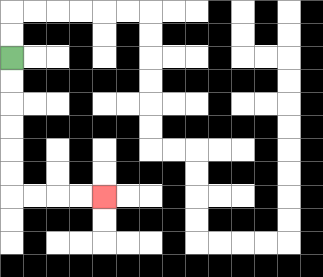{'start': '[0, 2]', 'end': '[4, 8]', 'path_directions': 'D,D,D,D,D,D,R,R,R,R', 'path_coordinates': '[[0, 2], [0, 3], [0, 4], [0, 5], [0, 6], [0, 7], [0, 8], [1, 8], [2, 8], [3, 8], [4, 8]]'}